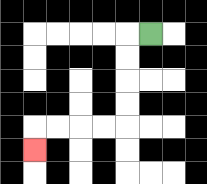{'start': '[6, 1]', 'end': '[1, 6]', 'path_directions': 'L,D,D,D,D,L,L,L,L,D', 'path_coordinates': '[[6, 1], [5, 1], [5, 2], [5, 3], [5, 4], [5, 5], [4, 5], [3, 5], [2, 5], [1, 5], [1, 6]]'}